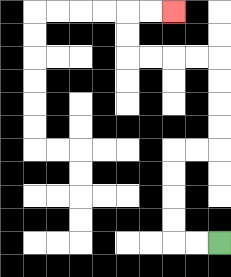{'start': '[9, 10]', 'end': '[7, 0]', 'path_directions': 'L,L,U,U,U,U,R,R,U,U,U,U,L,L,L,L,U,U,R,R', 'path_coordinates': '[[9, 10], [8, 10], [7, 10], [7, 9], [7, 8], [7, 7], [7, 6], [8, 6], [9, 6], [9, 5], [9, 4], [9, 3], [9, 2], [8, 2], [7, 2], [6, 2], [5, 2], [5, 1], [5, 0], [6, 0], [7, 0]]'}